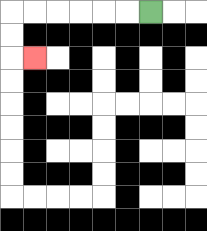{'start': '[6, 0]', 'end': '[1, 2]', 'path_directions': 'L,L,L,L,L,L,D,D,R', 'path_coordinates': '[[6, 0], [5, 0], [4, 0], [3, 0], [2, 0], [1, 0], [0, 0], [0, 1], [0, 2], [1, 2]]'}